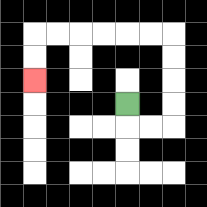{'start': '[5, 4]', 'end': '[1, 3]', 'path_directions': 'D,R,R,U,U,U,U,L,L,L,L,L,L,D,D', 'path_coordinates': '[[5, 4], [5, 5], [6, 5], [7, 5], [7, 4], [7, 3], [7, 2], [7, 1], [6, 1], [5, 1], [4, 1], [3, 1], [2, 1], [1, 1], [1, 2], [1, 3]]'}